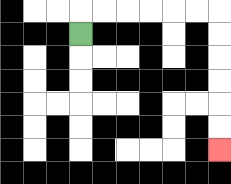{'start': '[3, 1]', 'end': '[9, 6]', 'path_directions': 'U,R,R,R,R,R,R,D,D,D,D,D,D', 'path_coordinates': '[[3, 1], [3, 0], [4, 0], [5, 0], [6, 0], [7, 0], [8, 0], [9, 0], [9, 1], [9, 2], [9, 3], [9, 4], [9, 5], [9, 6]]'}